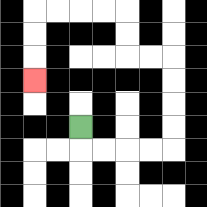{'start': '[3, 5]', 'end': '[1, 3]', 'path_directions': 'D,R,R,R,R,U,U,U,U,L,L,U,U,L,L,L,L,D,D,D', 'path_coordinates': '[[3, 5], [3, 6], [4, 6], [5, 6], [6, 6], [7, 6], [7, 5], [7, 4], [7, 3], [7, 2], [6, 2], [5, 2], [5, 1], [5, 0], [4, 0], [3, 0], [2, 0], [1, 0], [1, 1], [1, 2], [1, 3]]'}